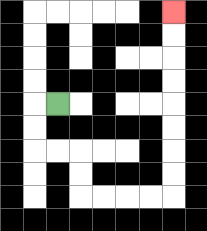{'start': '[2, 4]', 'end': '[7, 0]', 'path_directions': 'L,D,D,R,R,D,D,R,R,R,R,U,U,U,U,U,U,U,U', 'path_coordinates': '[[2, 4], [1, 4], [1, 5], [1, 6], [2, 6], [3, 6], [3, 7], [3, 8], [4, 8], [5, 8], [6, 8], [7, 8], [7, 7], [7, 6], [7, 5], [7, 4], [7, 3], [7, 2], [7, 1], [7, 0]]'}